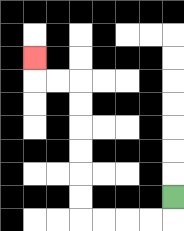{'start': '[7, 8]', 'end': '[1, 2]', 'path_directions': 'D,L,L,L,L,U,U,U,U,U,U,L,L,U', 'path_coordinates': '[[7, 8], [7, 9], [6, 9], [5, 9], [4, 9], [3, 9], [3, 8], [3, 7], [3, 6], [3, 5], [3, 4], [3, 3], [2, 3], [1, 3], [1, 2]]'}